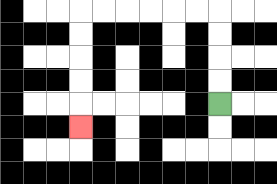{'start': '[9, 4]', 'end': '[3, 5]', 'path_directions': 'U,U,U,U,L,L,L,L,L,L,D,D,D,D,D', 'path_coordinates': '[[9, 4], [9, 3], [9, 2], [9, 1], [9, 0], [8, 0], [7, 0], [6, 0], [5, 0], [4, 0], [3, 0], [3, 1], [3, 2], [3, 3], [3, 4], [3, 5]]'}